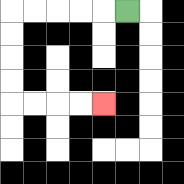{'start': '[5, 0]', 'end': '[4, 4]', 'path_directions': 'L,L,L,L,L,D,D,D,D,R,R,R,R', 'path_coordinates': '[[5, 0], [4, 0], [3, 0], [2, 0], [1, 0], [0, 0], [0, 1], [0, 2], [0, 3], [0, 4], [1, 4], [2, 4], [3, 4], [4, 4]]'}